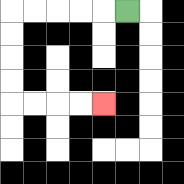{'start': '[5, 0]', 'end': '[4, 4]', 'path_directions': 'L,L,L,L,L,D,D,D,D,R,R,R,R', 'path_coordinates': '[[5, 0], [4, 0], [3, 0], [2, 0], [1, 0], [0, 0], [0, 1], [0, 2], [0, 3], [0, 4], [1, 4], [2, 4], [3, 4], [4, 4]]'}